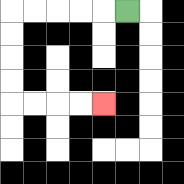{'start': '[5, 0]', 'end': '[4, 4]', 'path_directions': 'L,L,L,L,L,D,D,D,D,R,R,R,R', 'path_coordinates': '[[5, 0], [4, 0], [3, 0], [2, 0], [1, 0], [0, 0], [0, 1], [0, 2], [0, 3], [0, 4], [1, 4], [2, 4], [3, 4], [4, 4]]'}